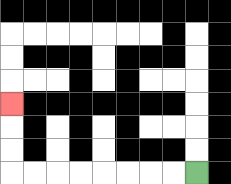{'start': '[8, 7]', 'end': '[0, 4]', 'path_directions': 'L,L,L,L,L,L,L,L,U,U,U', 'path_coordinates': '[[8, 7], [7, 7], [6, 7], [5, 7], [4, 7], [3, 7], [2, 7], [1, 7], [0, 7], [0, 6], [0, 5], [0, 4]]'}